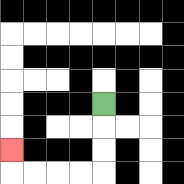{'start': '[4, 4]', 'end': '[0, 6]', 'path_directions': 'D,D,D,L,L,L,L,U', 'path_coordinates': '[[4, 4], [4, 5], [4, 6], [4, 7], [3, 7], [2, 7], [1, 7], [0, 7], [0, 6]]'}